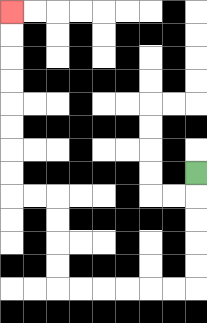{'start': '[8, 7]', 'end': '[0, 0]', 'path_directions': 'D,D,D,D,D,L,L,L,L,L,L,U,U,U,U,L,L,U,U,U,U,U,U,U,U', 'path_coordinates': '[[8, 7], [8, 8], [8, 9], [8, 10], [8, 11], [8, 12], [7, 12], [6, 12], [5, 12], [4, 12], [3, 12], [2, 12], [2, 11], [2, 10], [2, 9], [2, 8], [1, 8], [0, 8], [0, 7], [0, 6], [0, 5], [0, 4], [0, 3], [0, 2], [0, 1], [0, 0]]'}